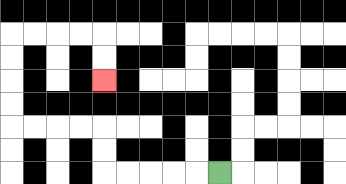{'start': '[9, 7]', 'end': '[4, 3]', 'path_directions': 'L,L,L,L,L,U,U,L,L,L,L,U,U,U,U,R,R,R,R,D,D', 'path_coordinates': '[[9, 7], [8, 7], [7, 7], [6, 7], [5, 7], [4, 7], [4, 6], [4, 5], [3, 5], [2, 5], [1, 5], [0, 5], [0, 4], [0, 3], [0, 2], [0, 1], [1, 1], [2, 1], [3, 1], [4, 1], [4, 2], [4, 3]]'}